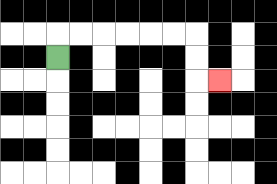{'start': '[2, 2]', 'end': '[9, 3]', 'path_directions': 'U,R,R,R,R,R,R,D,D,R', 'path_coordinates': '[[2, 2], [2, 1], [3, 1], [4, 1], [5, 1], [6, 1], [7, 1], [8, 1], [8, 2], [8, 3], [9, 3]]'}